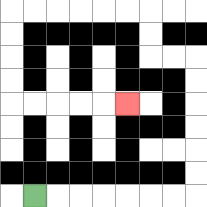{'start': '[1, 8]', 'end': '[5, 4]', 'path_directions': 'R,R,R,R,R,R,R,U,U,U,U,U,U,L,L,U,U,L,L,L,L,L,L,D,D,D,D,R,R,R,R,R', 'path_coordinates': '[[1, 8], [2, 8], [3, 8], [4, 8], [5, 8], [6, 8], [7, 8], [8, 8], [8, 7], [8, 6], [8, 5], [8, 4], [8, 3], [8, 2], [7, 2], [6, 2], [6, 1], [6, 0], [5, 0], [4, 0], [3, 0], [2, 0], [1, 0], [0, 0], [0, 1], [0, 2], [0, 3], [0, 4], [1, 4], [2, 4], [3, 4], [4, 4], [5, 4]]'}